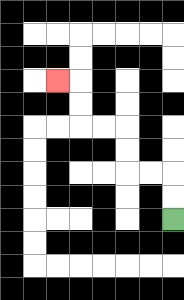{'start': '[7, 9]', 'end': '[2, 3]', 'path_directions': 'U,U,L,L,U,U,L,L,U,U,L', 'path_coordinates': '[[7, 9], [7, 8], [7, 7], [6, 7], [5, 7], [5, 6], [5, 5], [4, 5], [3, 5], [3, 4], [3, 3], [2, 3]]'}